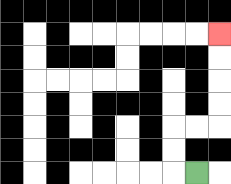{'start': '[8, 7]', 'end': '[9, 1]', 'path_directions': 'L,U,U,R,R,U,U,U,U', 'path_coordinates': '[[8, 7], [7, 7], [7, 6], [7, 5], [8, 5], [9, 5], [9, 4], [9, 3], [9, 2], [9, 1]]'}